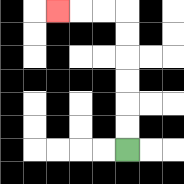{'start': '[5, 6]', 'end': '[2, 0]', 'path_directions': 'U,U,U,U,U,U,L,L,L', 'path_coordinates': '[[5, 6], [5, 5], [5, 4], [5, 3], [5, 2], [5, 1], [5, 0], [4, 0], [3, 0], [2, 0]]'}